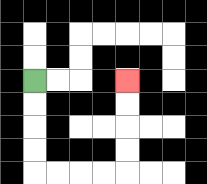{'start': '[1, 3]', 'end': '[5, 3]', 'path_directions': 'D,D,D,D,R,R,R,R,U,U,U,U', 'path_coordinates': '[[1, 3], [1, 4], [1, 5], [1, 6], [1, 7], [2, 7], [3, 7], [4, 7], [5, 7], [5, 6], [5, 5], [5, 4], [5, 3]]'}